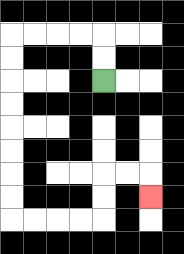{'start': '[4, 3]', 'end': '[6, 8]', 'path_directions': 'U,U,L,L,L,L,D,D,D,D,D,D,D,D,R,R,R,R,U,U,R,R,D', 'path_coordinates': '[[4, 3], [4, 2], [4, 1], [3, 1], [2, 1], [1, 1], [0, 1], [0, 2], [0, 3], [0, 4], [0, 5], [0, 6], [0, 7], [0, 8], [0, 9], [1, 9], [2, 9], [3, 9], [4, 9], [4, 8], [4, 7], [5, 7], [6, 7], [6, 8]]'}